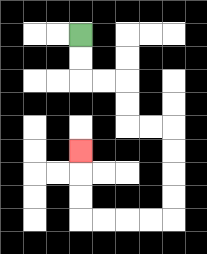{'start': '[3, 1]', 'end': '[3, 6]', 'path_directions': 'D,D,R,R,D,D,R,R,D,D,D,D,L,L,L,L,U,U,U', 'path_coordinates': '[[3, 1], [3, 2], [3, 3], [4, 3], [5, 3], [5, 4], [5, 5], [6, 5], [7, 5], [7, 6], [7, 7], [7, 8], [7, 9], [6, 9], [5, 9], [4, 9], [3, 9], [3, 8], [3, 7], [3, 6]]'}